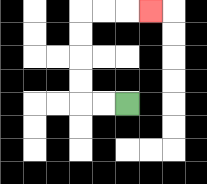{'start': '[5, 4]', 'end': '[6, 0]', 'path_directions': 'L,L,U,U,U,U,R,R,R', 'path_coordinates': '[[5, 4], [4, 4], [3, 4], [3, 3], [3, 2], [3, 1], [3, 0], [4, 0], [5, 0], [6, 0]]'}